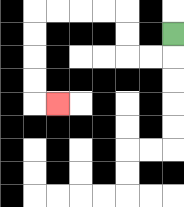{'start': '[7, 1]', 'end': '[2, 4]', 'path_directions': 'D,L,L,U,U,L,L,L,L,D,D,D,D,R', 'path_coordinates': '[[7, 1], [7, 2], [6, 2], [5, 2], [5, 1], [5, 0], [4, 0], [3, 0], [2, 0], [1, 0], [1, 1], [1, 2], [1, 3], [1, 4], [2, 4]]'}